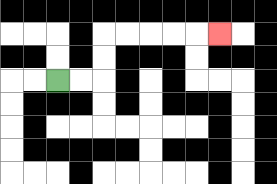{'start': '[2, 3]', 'end': '[9, 1]', 'path_directions': 'R,R,U,U,R,R,R,R,R', 'path_coordinates': '[[2, 3], [3, 3], [4, 3], [4, 2], [4, 1], [5, 1], [6, 1], [7, 1], [8, 1], [9, 1]]'}